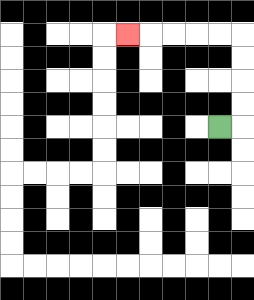{'start': '[9, 5]', 'end': '[5, 1]', 'path_directions': 'R,U,U,U,U,L,L,L,L,L', 'path_coordinates': '[[9, 5], [10, 5], [10, 4], [10, 3], [10, 2], [10, 1], [9, 1], [8, 1], [7, 1], [6, 1], [5, 1]]'}